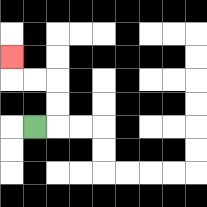{'start': '[1, 5]', 'end': '[0, 2]', 'path_directions': 'R,U,U,L,L,U', 'path_coordinates': '[[1, 5], [2, 5], [2, 4], [2, 3], [1, 3], [0, 3], [0, 2]]'}